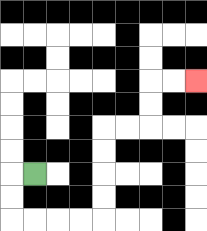{'start': '[1, 7]', 'end': '[8, 3]', 'path_directions': 'L,D,D,R,R,R,R,U,U,U,U,R,R,U,U,R,R', 'path_coordinates': '[[1, 7], [0, 7], [0, 8], [0, 9], [1, 9], [2, 9], [3, 9], [4, 9], [4, 8], [4, 7], [4, 6], [4, 5], [5, 5], [6, 5], [6, 4], [6, 3], [7, 3], [8, 3]]'}